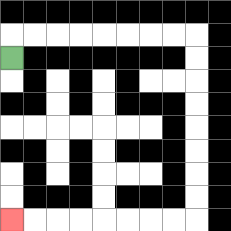{'start': '[0, 2]', 'end': '[0, 9]', 'path_directions': 'U,R,R,R,R,R,R,R,R,D,D,D,D,D,D,D,D,L,L,L,L,L,L,L,L', 'path_coordinates': '[[0, 2], [0, 1], [1, 1], [2, 1], [3, 1], [4, 1], [5, 1], [6, 1], [7, 1], [8, 1], [8, 2], [8, 3], [8, 4], [8, 5], [8, 6], [8, 7], [8, 8], [8, 9], [7, 9], [6, 9], [5, 9], [4, 9], [3, 9], [2, 9], [1, 9], [0, 9]]'}